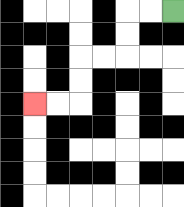{'start': '[7, 0]', 'end': '[1, 4]', 'path_directions': 'L,L,D,D,L,L,D,D,L,L', 'path_coordinates': '[[7, 0], [6, 0], [5, 0], [5, 1], [5, 2], [4, 2], [3, 2], [3, 3], [3, 4], [2, 4], [1, 4]]'}